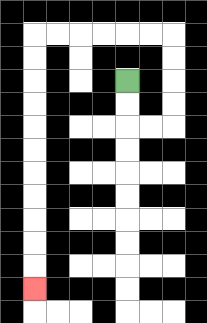{'start': '[5, 3]', 'end': '[1, 12]', 'path_directions': 'D,D,R,R,U,U,U,U,L,L,L,L,L,L,D,D,D,D,D,D,D,D,D,D,D', 'path_coordinates': '[[5, 3], [5, 4], [5, 5], [6, 5], [7, 5], [7, 4], [7, 3], [7, 2], [7, 1], [6, 1], [5, 1], [4, 1], [3, 1], [2, 1], [1, 1], [1, 2], [1, 3], [1, 4], [1, 5], [1, 6], [1, 7], [1, 8], [1, 9], [1, 10], [1, 11], [1, 12]]'}